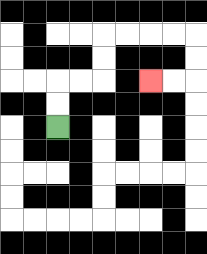{'start': '[2, 5]', 'end': '[6, 3]', 'path_directions': 'U,U,R,R,U,U,R,R,R,R,D,D,L,L', 'path_coordinates': '[[2, 5], [2, 4], [2, 3], [3, 3], [4, 3], [4, 2], [4, 1], [5, 1], [6, 1], [7, 1], [8, 1], [8, 2], [8, 3], [7, 3], [6, 3]]'}